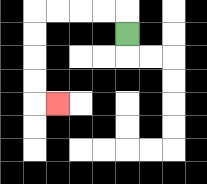{'start': '[5, 1]', 'end': '[2, 4]', 'path_directions': 'U,L,L,L,L,D,D,D,D,R', 'path_coordinates': '[[5, 1], [5, 0], [4, 0], [3, 0], [2, 0], [1, 0], [1, 1], [1, 2], [1, 3], [1, 4], [2, 4]]'}